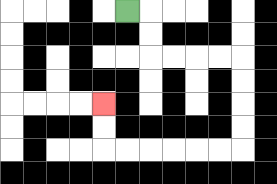{'start': '[5, 0]', 'end': '[4, 4]', 'path_directions': 'R,D,D,R,R,R,R,D,D,D,D,L,L,L,L,L,L,U,U', 'path_coordinates': '[[5, 0], [6, 0], [6, 1], [6, 2], [7, 2], [8, 2], [9, 2], [10, 2], [10, 3], [10, 4], [10, 5], [10, 6], [9, 6], [8, 6], [7, 6], [6, 6], [5, 6], [4, 6], [4, 5], [4, 4]]'}